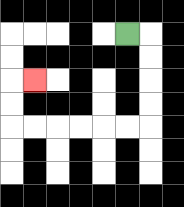{'start': '[5, 1]', 'end': '[1, 3]', 'path_directions': 'R,D,D,D,D,L,L,L,L,L,L,U,U,R', 'path_coordinates': '[[5, 1], [6, 1], [6, 2], [6, 3], [6, 4], [6, 5], [5, 5], [4, 5], [3, 5], [2, 5], [1, 5], [0, 5], [0, 4], [0, 3], [1, 3]]'}